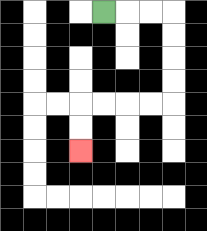{'start': '[4, 0]', 'end': '[3, 6]', 'path_directions': 'R,R,R,D,D,D,D,L,L,L,L,D,D', 'path_coordinates': '[[4, 0], [5, 0], [6, 0], [7, 0], [7, 1], [7, 2], [7, 3], [7, 4], [6, 4], [5, 4], [4, 4], [3, 4], [3, 5], [3, 6]]'}